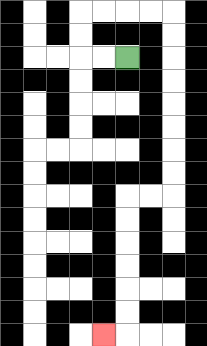{'start': '[5, 2]', 'end': '[4, 14]', 'path_directions': 'L,L,U,U,R,R,R,R,D,D,D,D,D,D,D,D,L,L,D,D,D,D,D,D,L', 'path_coordinates': '[[5, 2], [4, 2], [3, 2], [3, 1], [3, 0], [4, 0], [5, 0], [6, 0], [7, 0], [7, 1], [7, 2], [7, 3], [7, 4], [7, 5], [7, 6], [7, 7], [7, 8], [6, 8], [5, 8], [5, 9], [5, 10], [5, 11], [5, 12], [5, 13], [5, 14], [4, 14]]'}